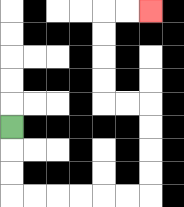{'start': '[0, 5]', 'end': '[6, 0]', 'path_directions': 'D,D,D,R,R,R,R,R,R,U,U,U,U,L,L,U,U,U,U,R,R', 'path_coordinates': '[[0, 5], [0, 6], [0, 7], [0, 8], [1, 8], [2, 8], [3, 8], [4, 8], [5, 8], [6, 8], [6, 7], [6, 6], [6, 5], [6, 4], [5, 4], [4, 4], [4, 3], [4, 2], [4, 1], [4, 0], [5, 0], [6, 0]]'}